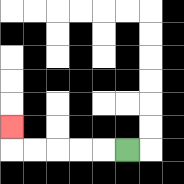{'start': '[5, 6]', 'end': '[0, 5]', 'path_directions': 'L,L,L,L,L,U', 'path_coordinates': '[[5, 6], [4, 6], [3, 6], [2, 6], [1, 6], [0, 6], [0, 5]]'}